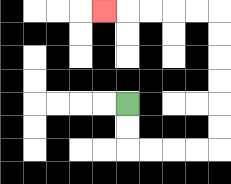{'start': '[5, 4]', 'end': '[4, 0]', 'path_directions': 'D,D,R,R,R,R,U,U,U,U,U,U,L,L,L,L,L', 'path_coordinates': '[[5, 4], [5, 5], [5, 6], [6, 6], [7, 6], [8, 6], [9, 6], [9, 5], [9, 4], [9, 3], [9, 2], [9, 1], [9, 0], [8, 0], [7, 0], [6, 0], [5, 0], [4, 0]]'}